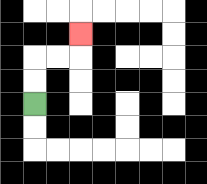{'start': '[1, 4]', 'end': '[3, 1]', 'path_directions': 'U,U,R,R,U', 'path_coordinates': '[[1, 4], [1, 3], [1, 2], [2, 2], [3, 2], [3, 1]]'}